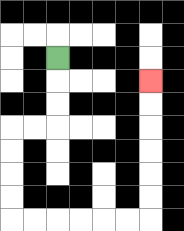{'start': '[2, 2]', 'end': '[6, 3]', 'path_directions': 'D,D,D,L,L,D,D,D,D,R,R,R,R,R,R,U,U,U,U,U,U', 'path_coordinates': '[[2, 2], [2, 3], [2, 4], [2, 5], [1, 5], [0, 5], [0, 6], [0, 7], [0, 8], [0, 9], [1, 9], [2, 9], [3, 9], [4, 9], [5, 9], [6, 9], [6, 8], [6, 7], [6, 6], [6, 5], [6, 4], [6, 3]]'}